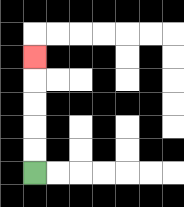{'start': '[1, 7]', 'end': '[1, 2]', 'path_directions': 'U,U,U,U,U', 'path_coordinates': '[[1, 7], [1, 6], [1, 5], [1, 4], [1, 3], [1, 2]]'}